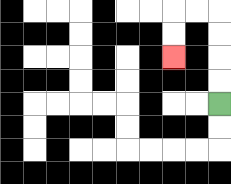{'start': '[9, 4]', 'end': '[7, 2]', 'path_directions': 'U,U,U,U,L,L,D,D', 'path_coordinates': '[[9, 4], [9, 3], [9, 2], [9, 1], [9, 0], [8, 0], [7, 0], [7, 1], [7, 2]]'}